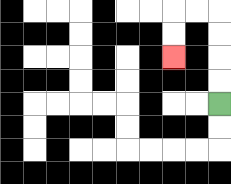{'start': '[9, 4]', 'end': '[7, 2]', 'path_directions': 'U,U,U,U,L,L,D,D', 'path_coordinates': '[[9, 4], [9, 3], [9, 2], [9, 1], [9, 0], [8, 0], [7, 0], [7, 1], [7, 2]]'}